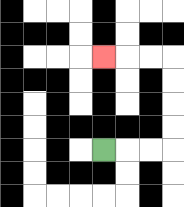{'start': '[4, 6]', 'end': '[4, 2]', 'path_directions': 'R,R,R,U,U,U,U,L,L,L', 'path_coordinates': '[[4, 6], [5, 6], [6, 6], [7, 6], [7, 5], [7, 4], [7, 3], [7, 2], [6, 2], [5, 2], [4, 2]]'}